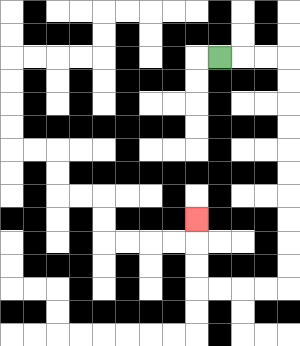{'start': '[9, 2]', 'end': '[8, 9]', 'path_directions': 'R,R,R,D,D,D,D,D,D,D,D,D,D,L,L,L,L,U,U,U', 'path_coordinates': '[[9, 2], [10, 2], [11, 2], [12, 2], [12, 3], [12, 4], [12, 5], [12, 6], [12, 7], [12, 8], [12, 9], [12, 10], [12, 11], [12, 12], [11, 12], [10, 12], [9, 12], [8, 12], [8, 11], [8, 10], [8, 9]]'}